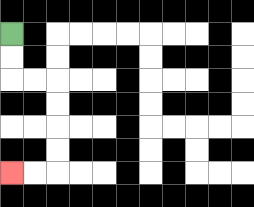{'start': '[0, 1]', 'end': '[0, 7]', 'path_directions': 'D,D,R,R,D,D,D,D,L,L', 'path_coordinates': '[[0, 1], [0, 2], [0, 3], [1, 3], [2, 3], [2, 4], [2, 5], [2, 6], [2, 7], [1, 7], [0, 7]]'}